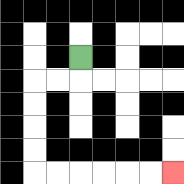{'start': '[3, 2]', 'end': '[7, 7]', 'path_directions': 'D,L,L,D,D,D,D,R,R,R,R,R,R', 'path_coordinates': '[[3, 2], [3, 3], [2, 3], [1, 3], [1, 4], [1, 5], [1, 6], [1, 7], [2, 7], [3, 7], [4, 7], [5, 7], [6, 7], [7, 7]]'}